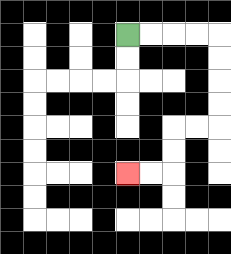{'start': '[5, 1]', 'end': '[5, 7]', 'path_directions': 'R,R,R,R,D,D,D,D,L,L,D,D,L,L', 'path_coordinates': '[[5, 1], [6, 1], [7, 1], [8, 1], [9, 1], [9, 2], [9, 3], [9, 4], [9, 5], [8, 5], [7, 5], [7, 6], [7, 7], [6, 7], [5, 7]]'}